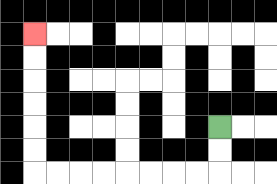{'start': '[9, 5]', 'end': '[1, 1]', 'path_directions': 'D,D,L,L,L,L,L,L,L,L,U,U,U,U,U,U', 'path_coordinates': '[[9, 5], [9, 6], [9, 7], [8, 7], [7, 7], [6, 7], [5, 7], [4, 7], [3, 7], [2, 7], [1, 7], [1, 6], [1, 5], [1, 4], [1, 3], [1, 2], [1, 1]]'}